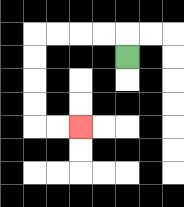{'start': '[5, 2]', 'end': '[3, 5]', 'path_directions': 'U,L,L,L,L,D,D,D,D,R,R', 'path_coordinates': '[[5, 2], [5, 1], [4, 1], [3, 1], [2, 1], [1, 1], [1, 2], [1, 3], [1, 4], [1, 5], [2, 5], [3, 5]]'}